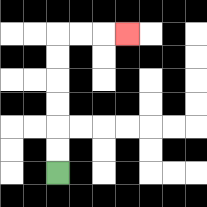{'start': '[2, 7]', 'end': '[5, 1]', 'path_directions': 'U,U,U,U,U,U,R,R,R', 'path_coordinates': '[[2, 7], [2, 6], [2, 5], [2, 4], [2, 3], [2, 2], [2, 1], [3, 1], [4, 1], [5, 1]]'}